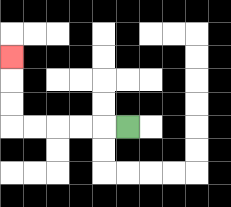{'start': '[5, 5]', 'end': '[0, 2]', 'path_directions': 'L,L,L,L,L,U,U,U', 'path_coordinates': '[[5, 5], [4, 5], [3, 5], [2, 5], [1, 5], [0, 5], [0, 4], [0, 3], [0, 2]]'}